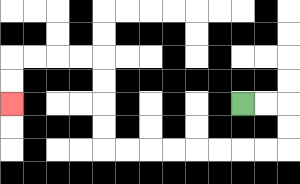{'start': '[10, 4]', 'end': '[0, 4]', 'path_directions': 'R,R,D,D,L,L,L,L,L,L,L,L,U,U,U,U,L,L,L,L,D,D', 'path_coordinates': '[[10, 4], [11, 4], [12, 4], [12, 5], [12, 6], [11, 6], [10, 6], [9, 6], [8, 6], [7, 6], [6, 6], [5, 6], [4, 6], [4, 5], [4, 4], [4, 3], [4, 2], [3, 2], [2, 2], [1, 2], [0, 2], [0, 3], [0, 4]]'}